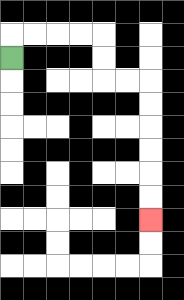{'start': '[0, 2]', 'end': '[6, 9]', 'path_directions': 'U,R,R,R,R,D,D,R,R,D,D,D,D,D,D', 'path_coordinates': '[[0, 2], [0, 1], [1, 1], [2, 1], [3, 1], [4, 1], [4, 2], [4, 3], [5, 3], [6, 3], [6, 4], [6, 5], [6, 6], [6, 7], [6, 8], [6, 9]]'}